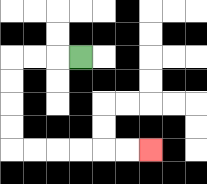{'start': '[3, 2]', 'end': '[6, 6]', 'path_directions': 'L,L,L,D,D,D,D,R,R,R,R,R,R', 'path_coordinates': '[[3, 2], [2, 2], [1, 2], [0, 2], [0, 3], [0, 4], [0, 5], [0, 6], [1, 6], [2, 6], [3, 6], [4, 6], [5, 6], [6, 6]]'}